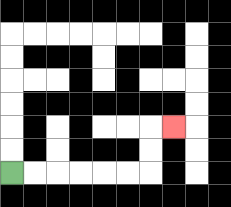{'start': '[0, 7]', 'end': '[7, 5]', 'path_directions': 'R,R,R,R,R,R,U,U,R', 'path_coordinates': '[[0, 7], [1, 7], [2, 7], [3, 7], [4, 7], [5, 7], [6, 7], [6, 6], [6, 5], [7, 5]]'}